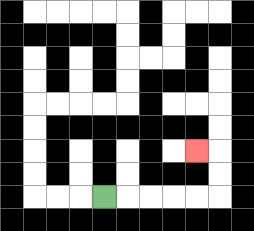{'start': '[4, 8]', 'end': '[8, 6]', 'path_directions': 'R,R,R,R,R,U,U,L', 'path_coordinates': '[[4, 8], [5, 8], [6, 8], [7, 8], [8, 8], [9, 8], [9, 7], [9, 6], [8, 6]]'}